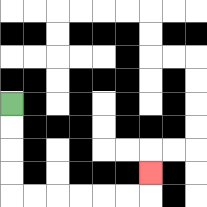{'start': '[0, 4]', 'end': '[6, 7]', 'path_directions': 'D,D,D,D,R,R,R,R,R,R,U', 'path_coordinates': '[[0, 4], [0, 5], [0, 6], [0, 7], [0, 8], [1, 8], [2, 8], [3, 8], [4, 8], [5, 8], [6, 8], [6, 7]]'}